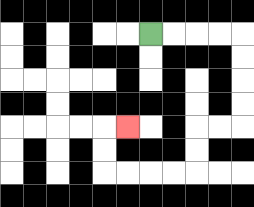{'start': '[6, 1]', 'end': '[5, 5]', 'path_directions': 'R,R,R,R,D,D,D,D,L,L,D,D,L,L,L,L,U,U,R', 'path_coordinates': '[[6, 1], [7, 1], [8, 1], [9, 1], [10, 1], [10, 2], [10, 3], [10, 4], [10, 5], [9, 5], [8, 5], [8, 6], [8, 7], [7, 7], [6, 7], [5, 7], [4, 7], [4, 6], [4, 5], [5, 5]]'}